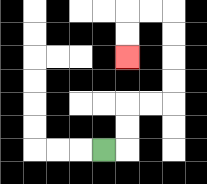{'start': '[4, 6]', 'end': '[5, 2]', 'path_directions': 'R,U,U,R,R,U,U,U,U,L,L,D,D', 'path_coordinates': '[[4, 6], [5, 6], [5, 5], [5, 4], [6, 4], [7, 4], [7, 3], [7, 2], [7, 1], [7, 0], [6, 0], [5, 0], [5, 1], [5, 2]]'}